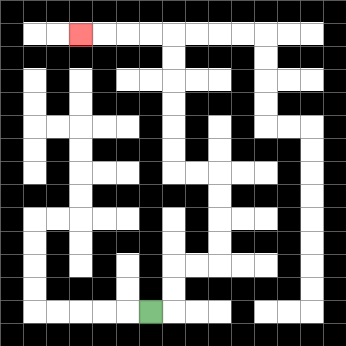{'start': '[6, 13]', 'end': '[3, 1]', 'path_directions': 'R,U,U,R,R,U,U,U,U,L,L,U,U,U,U,U,U,L,L,L,L', 'path_coordinates': '[[6, 13], [7, 13], [7, 12], [7, 11], [8, 11], [9, 11], [9, 10], [9, 9], [9, 8], [9, 7], [8, 7], [7, 7], [7, 6], [7, 5], [7, 4], [7, 3], [7, 2], [7, 1], [6, 1], [5, 1], [4, 1], [3, 1]]'}